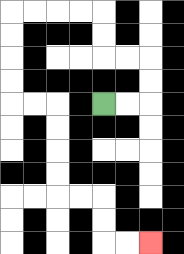{'start': '[4, 4]', 'end': '[6, 10]', 'path_directions': 'R,R,U,U,L,L,U,U,L,L,L,L,D,D,D,D,R,R,D,D,D,D,R,R,D,D,R,R', 'path_coordinates': '[[4, 4], [5, 4], [6, 4], [6, 3], [6, 2], [5, 2], [4, 2], [4, 1], [4, 0], [3, 0], [2, 0], [1, 0], [0, 0], [0, 1], [0, 2], [0, 3], [0, 4], [1, 4], [2, 4], [2, 5], [2, 6], [2, 7], [2, 8], [3, 8], [4, 8], [4, 9], [4, 10], [5, 10], [6, 10]]'}